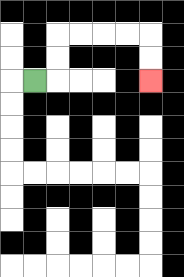{'start': '[1, 3]', 'end': '[6, 3]', 'path_directions': 'R,U,U,R,R,R,R,D,D', 'path_coordinates': '[[1, 3], [2, 3], [2, 2], [2, 1], [3, 1], [4, 1], [5, 1], [6, 1], [6, 2], [6, 3]]'}